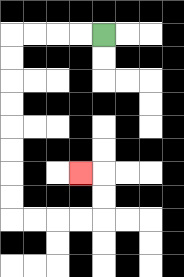{'start': '[4, 1]', 'end': '[3, 7]', 'path_directions': 'L,L,L,L,D,D,D,D,D,D,D,D,R,R,R,R,U,U,L', 'path_coordinates': '[[4, 1], [3, 1], [2, 1], [1, 1], [0, 1], [0, 2], [0, 3], [0, 4], [0, 5], [0, 6], [0, 7], [0, 8], [0, 9], [1, 9], [2, 9], [3, 9], [4, 9], [4, 8], [4, 7], [3, 7]]'}